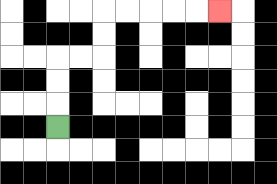{'start': '[2, 5]', 'end': '[9, 0]', 'path_directions': 'U,U,U,R,R,U,U,R,R,R,R,R', 'path_coordinates': '[[2, 5], [2, 4], [2, 3], [2, 2], [3, 2], [4, 2], [4, 1], [4, 0], [5, 0], [6, 0], [7, 0], [8, 0], [9, 0]]'}